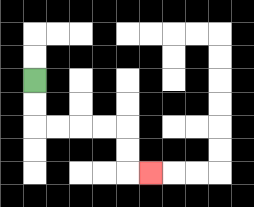{'start': '[1, 3]', 'end': '[6, 7]', 'path_directions': 'D,D,R,R,R,R,D,D,R', 'path_coordinates': '[[1, 3], [1, 4], [1, 5], [2, 5], [3, 5], [4, 5], [5, 5], [5, 6], [5, 7], [6, 7]]'}